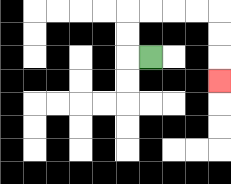{'start': '[6, 2]', 'end': '[9, 3]', 'path_directions': 'L,U,U,R,R,R,R,D,D,D', 'path_coordinates': '[[6, 2], [5, 2], [5, 1], [5, 0], [6, 0], [7, 0], [8, 0], [9, 0], [9, 1], [9, 2], [9, 3]]'}